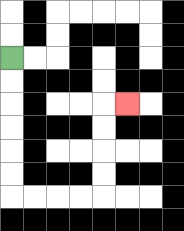{'start': '[0, 2]', 'end': '[5, 4]', 'path_directions': 'D,D,D,D,D,D,R,R,R,R,U,U,U,U,R', 'path_coordinates': '[[0, 2], [0, 3], [0, 4], [0, 5], [0, 6], [0, 7], [0, 8], [1, 8], [2, 8], [3, 8], [4, 8], [4, 7], [4, 6], [4, 5], [4, 4], [5, 4]]'}